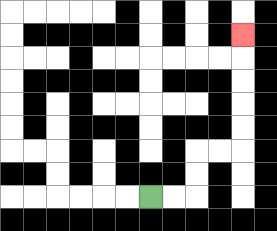{'start': '[6, 8]', 'end': '[10, 1]', 'path_directions': 'R,R,U,U,R,R,U,U,U,U,U', 'path_coordinates': '[[6, 8], [7, 8], [8, 8], [8, 7], [8, 6], [9, 6], [10, 6], [10, 5], [10, 4], [10, 3], [10, 2], [10, 1]]'}